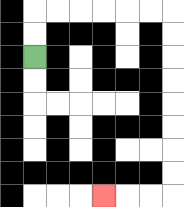{'start': '[1, 2]', 'end': '[4, 8]', 'path_directions': 'U,U,R,R,R,R,R,R,D,D,D,D,D,D,D,D,L,L,L', 'path_coordinates': '[[1, 2], [1, 1], [1, 0], [2, 0], [3, 0], [4, 0], [5, 0], [6, 0], [7, 0], [7, 1], [7, 2], [7, 3], [7, 4], [7, 5], [7, 6], [7, 7], [7, 8], [6, 8], [5, 8], [4, 8]]'}